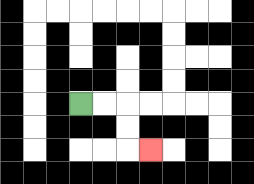{'start': '[3, 4]', 'end': '[6, 6]', 'path_directions': 'R,R,D,D,R', 'path_coordinates': '[[3, 4], [4, 4], [5, 4], [5, 5], [5, 6], [6, 6]]'}